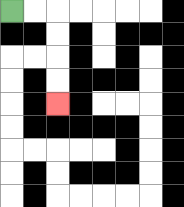{'start': '[0, 0]', 'end': '[2, 4]', 'path_directions': 'R,R,D,D,D,D', 'path_coordinates': '[[0, 0], [1, 0], [2, 0], [2, 1], [2, 2], [2, 3], [2, 4]]'}